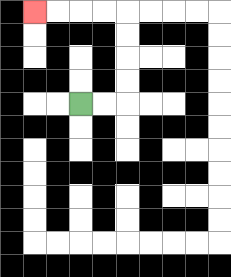{'start': '[3, 4]', 'end': '[1, 0]', 'path_directions': 'R,R,U,U,U,U,L,L,L,L', 'path_coordinates': '[[3, 4], [4, 4], [5, 4], [5, 3], [5, 2], [5, 1], [5, 0], [4, 0], [3, 0], [2, 0], [1, 0]]'}